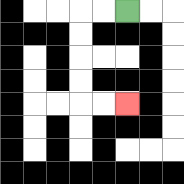{'start': '[5, 0]', 'end': '[5, 4]', 'path_directions': 'L,L,D,D,D,D,R,R', 'path_coordinates': '[[5, 0], [4, 0], [3, 0], [3, 1], [3, 2], [3, 3], [3, 4], [4, 4], [5, 4]]'}